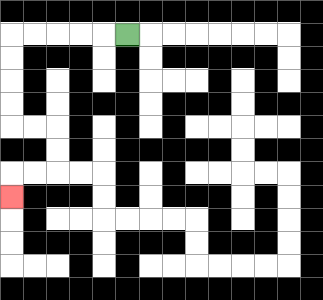{'start': '[5, 1]', 'end': '[0, 8]', 'path_directions': 'L,L,L,L,L,D,D,D,D,R,R,D,D,L,L,D', 'path_coordinates': '[[5, 1], [4, 1], [3, 1], [2, 1], [1, 1], [0, 1], [0, 2], [0, 3], [0, 4], [0, 5], [1, 5], [2, 5], [2, 6], [2, 7], [1, 7], [0, 7], [0, 8]]'}